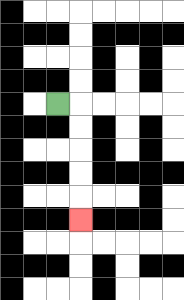{'start': '[2, 4]', 'end': '[3, 9]', 'path_directions': 'R,D,D,D,D,D', 'path_coordinates': '[[2, 4], [3, 4], [3, 5], [3, 6], [3, 7], [3, 8], [3, 9]]'}